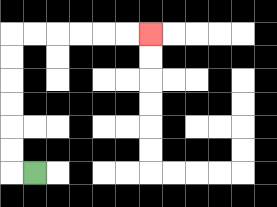{'start': '[1, 7]', 'end': '[6, 1]', 'path_directions': 'L,U,U,U,U,U,U,R,R,R,R,R,R', 'path_coordinates': '[[1, 7], [0, 7], [0, 6], [0, 5], [0, 4], [0, 3], [0, 2], [0, 1], [1, 1], [2, 1], [3, 1], [4, 1], [5, 1], [6, 1]]'}